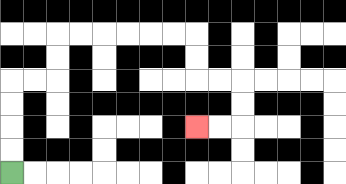{'start': '[0, 7]', 'end': '[8, 5]', 'path_directions': 'U,U,U,U,R,R,U,U,R,R,R,R,R,R,D,D,R,R,D,D,L,L', 'path_coordinates': '[[0, 7], [0, 6], [0, 5], [0, 4], [0, 3], [1, 3], [2, 3], [2, 2], [2, 1], [3, 1], [4, 1], [5, 1], [6, 1], [7, 1], [8, 1], [8, 2], [8, 3], [9, 3], [10, 3], [10, 4], [10, 5], [9, 5], [8, 5]]'}